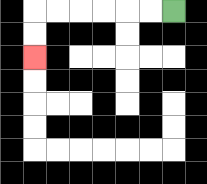{'start': '[7, 0]', 'end': '[1, 2]', 'path_directions': 'L,L,L,L,L,L,D,D', 'path_coordinates': '[[7, 0], [6, 0], [5, 0], [4, 0], [3, 0], [2, 0], [1, 0], [1, 1], [1, 2]]'}